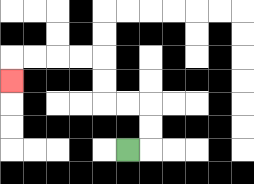{'start': '[5, 6]', 'end': '[0, 3]', 'path_directions': 'R,U,U,L,L,U,U,L,L,L,L,D', 'path_coordinates': '[[5, 6], [6, 6], [6, 5], [6, 4], [5, 4], [4, 4], [4, 3], [4, 2], [3, 2], [2, 2], [1, 2], [0, 2], [0, 3]]'}